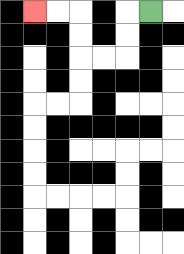{'start': '[6, 0]', 'end': '[1, 0]', 'path_directions': 'L,D,D,L,L,U,U,L,L', 'path_coordinates': '[[6, 0], [5, 0], [5, 1], [5, 2], [4, 2], [3, 2], [3, 1], [3, 0], [2, 0], [1, 0]]'}